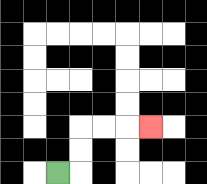{'start': '[2, 7]', 'end': '[6, 5]', 'path_directions': 'R,U,U,R,R,R', 'path_coordinates': '[[2, 7], [3, 7], [3, 6], [3, 5], [4, 5], [5, 5], [6, 5]]'}